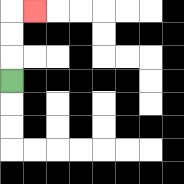{'start': '[0, 3]', 'end': '[1, 0]', 'path_directions': 'U,U,U,R', 'path_coordinates': '[[0, 3], [0, 2], [0, 1], [0, 0], [1, 0]]'}